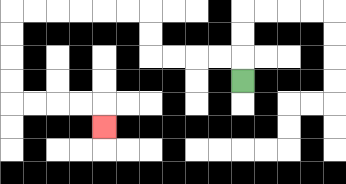{'start': '[10, 3]', 'end': '[4, 5]', 'path_directions': 'U,L,L,L,L,U,U,L,L,L,L,L,L,D,D,D,D,R,R,R,R,D', 'path_coordinates': '[[10, 3], [10, 2], [9, 2], [8, 2], [7, 2], [6, 2], [6, 1], [6, 0], [5, 0], [4, 0], [3, 0], [2, 0], [1, 0], [0, 0], [0, 1], [0, 2], [0, 3], [0, 4], [1, 4], [2, 4], [3, 4], [4, 4], [4, 5]]'}